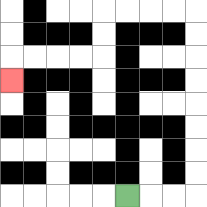{'start': '[5, 8]', 'end': '[0, 3]', 'path_directions': 'R,R,R,U,U,U,U,U,U,U,U,L,L,L,L,D,D,L,L,L,L,D', 'path_coordinates': '[[5, 8], [6, 8], [7, 8], [8, 8], [8, 7], [8, 6], [8, 5], [8, 4], [8, 3], [8, 2], [8, 1], [8, 0], [7, 0], [6, 0], [5, 0], [4, 0], [4, 1], [4, 2], [3, 2], [2, 2], [1, 2], [0, 2], [0, 3]]'}